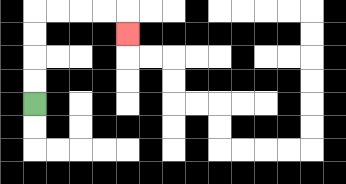{'start': '[1, 4]', 'end': '[5, 1]', 'path_directions': 'U,U,U,U,R,R,R,R,D', 'path_coordinates': '[[1, 4], [1, 3], [1, 2], [1, 1], [1, 0], [2, 0], [3, 0], [4, 0], [5, 0], [5, 1]]'}